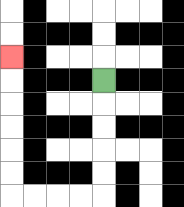{'start': '[4, 3]', 'end': '[0, 2]', 'path_directions': 'D,D,D,D,D,L,L,L,L,U,U,U,U,U,U', 'path_coordinates': '[[4, 3], [4, 4], [4, 5], [4, 6], [4, 7], [4, 8], [3, 8], [2, 8], [1, 8], [0, 8], [0, 7], [0, 6], [0, 5], [0, 4], [0, 3], [0, 2]]'}